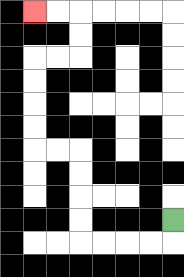{'start': '[7, 9]', 'end': '[1, 0]', 'path_directions': 'D,L,L,L,L,U,U,U,U,L,L,U,U,U,U,R,R,U,U,L,L', 'path_coordinates': '[[7, 9], [7, 10], [6, 10], [5, 10], [4, 10], [3, 10], [3, 9], [3, 8], [3, 7], [3, 6], [2, 6], [1, 6], [1, 5], [1, 4], [1, 3], [1, 2], [2, 2], [3, 2], [3, 1], [3, 0], [2, 0], [1, 0]]'}